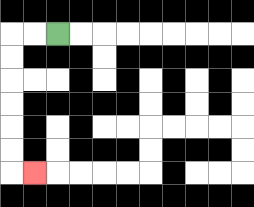{'start': '[2, 1]', 'end': '[1, 7]', 'path_directions': 'L,L,D,D,D,D,D,D,R', 'path_coordinates': '[[2, 1], [1, 1], [0, 1], [0, 2], [0, 3], [0, 4], [0, 5], [0, 6], [0, 7], [1, 7]]'}